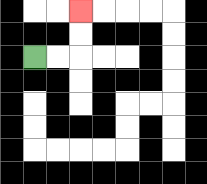{'start': '[1, 2]', 'end': '[3, 0]', 'path_directions': 'R,R,U,U', 'path_coordinates': '[[1, 2], [2, 2], [3, 2], [3, 1], [3, 0]]'}